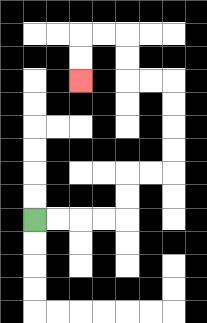{'start': '[1, 9]', 'end': '[3, 3]', 'path_directions': 'R,R,R,R,U,U,R,R,U,U,U,U,L,L,U,U,L,L,D,D', 'path_coordinates': '[[1, 9], [2, 9], [3, 9], [4, 9], [5, 9], [5, 8], [5, 7], [6, 7], [7, 7], [7, 6], [7, 5], [7, 4], [7, 3], [6, 3], [5, 3], [5, 2], [5, 1], [4, 1], [3, 1], [3, 2], [3, 3]]'}